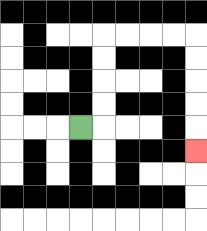{'start': '[3, 5]', 'end': '[8, 6]', 'path_directions': 'R,U,U,U,U,R,R,R,R,D,D,D,D,D', 'path_coordinates': '[[3, 5], [4, 5], [4, 4], [4, 3], [4, 2], [4, 1], [5, 1], [6, 1], [7, 1], [8, 1], [8, 2], [8, 3], [8, 4], [8, 5], [8, 6]]'}